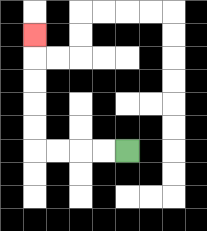{'start': '[5, 6]', 'end': '[1, 1]', 'path_directions': 'L,L,L,L,U,U,U,U,U', 'path_coordinates': '[[5, 6], [4, 6], [3, 6], [2, 6], [1, 6], [1, 5], [1, 4], [1, 3], [1, 2], [1, 1]]'}